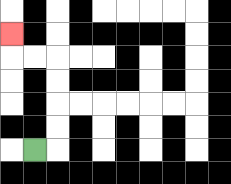{'start': '[1, 6]', 'end': '[0, 1]', 'path_directions': 'R,U,U,U,U,L,L,U', 'path_coordinates': '[[1, 6], [2, 6], [2, 5], [2, 4], [2, 3], [2, 2], [1, 2], [0, 2], [0, 1]]'}